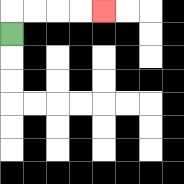{'start': '[0, 1]', 'end': '[4, 0]', 'path_directions': 'U,R,R,R,R', 'path_coordinates': '[[0, 1], [0, 0], [1, 0], [2, 0], [3, 0], [4, 0]]'}